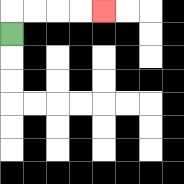{'start': '[0, 1]', 'end': '[4, 0]', 'path_directions': 'U,R,R,R,R', 'path_coordinates': '[[0, 1], [0, 0], [1, 0], [2, 0], [3, 0], [4, 0]]'}